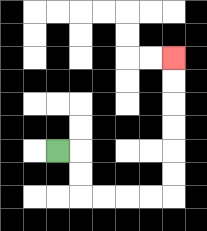{'start': '[2, 6]', 'end': '[7, 2]', 'path_directions': 'R,D,D,R,R,R,R,U,U,U,U,U,U', 'path_coordinates': '[[2, 6], [3, 6], [3, 7], [3, 8], [4, 8], [5, 8], [6, 8], [7, 8], [7, 7], [7, 6], [7, 5], [7, 4], [7, 3], [7, 2]]'}